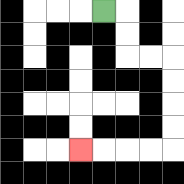{'start': '[4, 0]', 'end': '[3, 6]', 'path_directions': 'R,D,D,R,R,D,D,D,D,L,L,L,L', 'path_coordinates': '[[4, 0], [5, 0], [5, 1], [5, 2], [6, 2], [7, 2], [7, 3], [7, 4], [7, 5], [7, 6], [6, 6], [5, 6], [4, 6], [3, 6]]'}